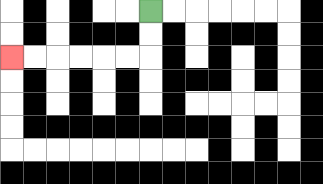{'start': '[6, 0]', 'end': '[0, 2]', 'path_directions': 'D,D,L,L,L,L,L,L', 'path_coordinates': '[[6, 0], [6, 1], [6, 2], [5, 2], [4, 2], [3, 2], [2, 2], [1, 2], [0, 2]]'}